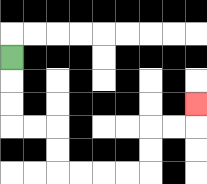{'start': '[0, 2]', 'end': '[8, 4]', 'path_directions': 'D,D,D,R,R,D,D,R,R,R,R,U,U,R,R,U', 'path_coordinates': '[[0, 2], [0, 3], [0, 4], [0, 5], [1, 5], [2, 5], [2, 6], [2, 7], [3, 7], [4, 7], [5, 7], [6, 7], [6, 6], [6, 5], [7, 5], [8, 5], [8, 4]]'}